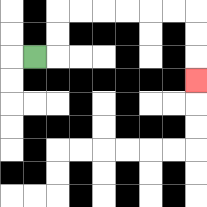{'start': '[1, 2]', 'end': '[8, 3]', 'path_directions': 'R,U,U,R,R,R,R,R,R,D,D,D', 'path_coordinates': '[[1, 2], [2, 2], [2, 1], [2, 0], [3, 0], [4, 0], [5, 0], [6, 0], [7, 0], [8, 0], [8, 1], [8, 2], [8, 3]]'}